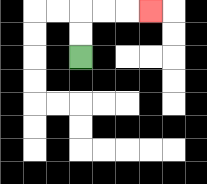{'start': '[3, 2]', 'end': '[6, 0]', 'path_directions': 'U,U,R,R,R', 'path_coordinates': '[[3, 2], [3, 1], [3, 0], [4, 0], [5, 0], [6, 0]]'}